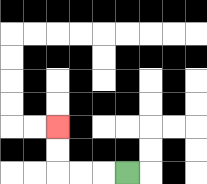{'start': '[5, 7]', 'end': '[2, 5]', 'path_directions': 'L,L,L,U,U', 'path_coordinates': '[[5, 7], [4, 7], [3, 7], [2, 7], [2, 6], [2, 5]]'}